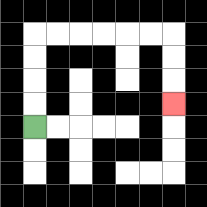{'start': '[1, 5]', 'end': '[7, 4]', 'path_directions': 'U,U,U,U,R,R,R,R,R,R,D,D,D', 'path_coordinates': '[[1, 5], [1, 4], [1, 3], [1, 2], [1, 1], [2, 1], [3, 1], [4, 1], [5, 1], [6, 1], [7, 1], [7, 2], [7, 3], [7, 4]]'}